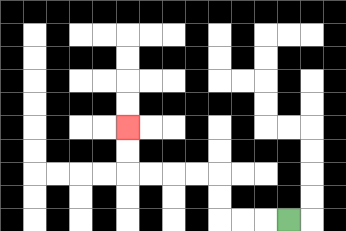{'start': '[12, 9]', 'end': '[5, 5]', 'path_directions': 'L,L,L,U,U,L,L,L,L,U,U', 'path_coordinates': '[[12, 9], [11, 9], [10, 9], [9, 9], [9, 8], [9, 7], [8, 7], [7, 7], [6, 7], [5, 7], [5, 6], [5, 5]]'}